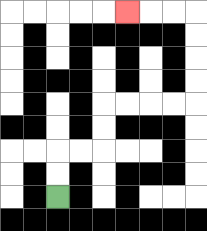{'start': '[2, 8]', 'end': '[5, 0]', 'path_directions': 'U,U,R,R,U,U,R,R,R,R,U,U,U,U,L,L,L', 'path_coordinates': '[[2, 8], [2, 7], [2, 6], [3, 6], [4, 6], [4, 5], [4, 4], [5, 4], [6, 4], [7, 4], [8, 4], [8, 3], [8, 2], [8, 1], [8, 0], [7, 0], [6, 0], [5, 0]]'}